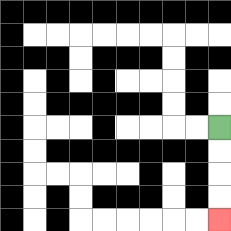{'start': '[9, 5]', 'end': '[9, 9]', 'path_directions': 'D,D,D,D', 'path_coordinates': '[[9, 5], [9, 6], [9, 7], [9, 8], [9, 9]]'}